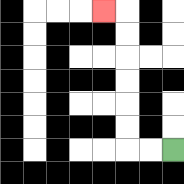{'start': '[7, 6]', 'end': '[4, 0]', 'path_directions': 'L,L,U,U,U,U,U,U,L', 'path_coordinates': '[[7, 6], [6, 6], [5, 6], [5, 5], [5, 4], [5, 3], [5, 2], [5, 1], [5, 0], [4, 0]]'}